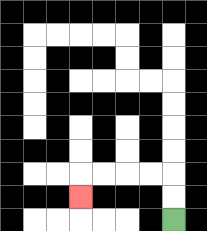{'start': '[7, 9]', 'end': '[3, 8]', 'path_directions': 'U,U,L,L,L,L,D', 'path_coordinates': '[[7, 9], [7, 8], [7, 7], [6, 7], [5, 7], [4, 7], [3, 7], [3, 8]]'}